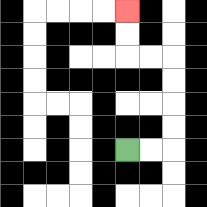{'start': '[5, 6]', 'end': '[5, 0]', 'path_directions': 'R,R,U,U,U,U,L,L,U,U', 'path_coordinates': '[[5, 6], [6, 6], [7, 6], [7, 5], [7, 4], [7, 3], [7, 2], [6, 2], [5, 2], [5, 1], [5, 0]]'}